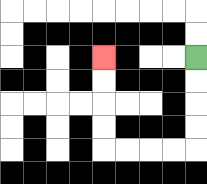{'start': '[8, 2]', 'end': '[4, 2]', 'path_directions': 'D,D,D,D,L,L,L,L,U,U,U,U', 'path_coordinates': '[[8, 2], [8, 3], [8, 4], [8, 5], [8, 6], [7, 6], [6, 6], [5, 6], [4, 6], [4, 5], [4, 4], [4, 3], [4, 2]]'}